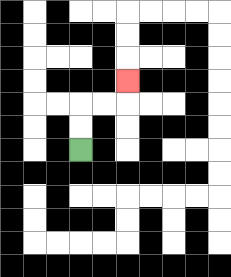{'start': '[3, 6]', 'end': '[5, 3]', 'path_directions': 'U,U,R,R,U', 'path_coordinates': '[[3, 6], [3, 5], [3, 4], [4, 4], [5, 4], [5, 3]]'}